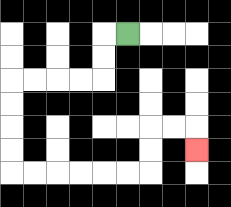{'start': '[5, 1]', 'end': '[8, 6]', 'path_directions': 'L,D,D,L,L,L,L,D,D,D,D,R,R,R,R,R,R,U,U,R,R,D', 'path_coordinates': '[[5, 1], [4, 1], [4, 2], [4, 3], [3, 3], [2, 3], [1, 3], [0, 3], [0, 4], [0, 5], [0, 6], [0, 7], [1, 7], [2, 7], [3, 7], [4, 7], [5, 7], [6, 7], [6, 6], [6, 5], [7, 5], [8, 5], [8, 6]]'}